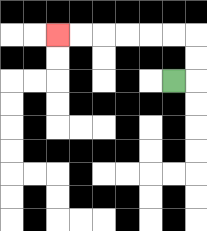{'start': '[7, 3]', 'end': '[2, 1]', 'path_directions': 'R,U,U,L,L,L,L,L,L', 'path_coordinates': '[[7, 3], [8, 3], [8, 2], [8, 1], [7, 1], [6, 1], [5, 1], [4, 1], [3, 1], [2, 1]]'}